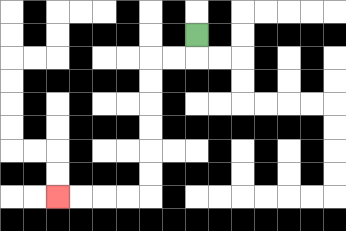{'start': '[8, 1]', 'end': '[2, 8]', 'path_directions': 'D,L,L,D,D,D,D,D,D,L,L,L,L', 'path_coordinates': '[[8, 1], [8, 2], [7, 2], [6, 2], [6, 3], [6, 4], [6, 5], [6, 6], [6, 7], [6, 8], [5, 8], [4, 8], [3, 8], [2, 8]]'}